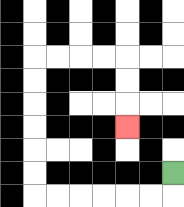{'start': '[7, 7]', 'end': '[5, 5]', 'path_directions': 'D,L,L,L,L,L,L,U,U,U,U,U,U,R,R,R,R,D,D,D', 'path_coordinates': '[[7, 7], [7, 8], [6, 8], [5, 8], [4, 8], [3, 8], [2, 8], [1, 8], [1, 7], [1, 6], [1, 5], [1, 4], [1, 3], [1, 2], [2, 2], [3, 2], [4, 2], [5, 2], [5, 3], [5, 4], [5, 5]]'}